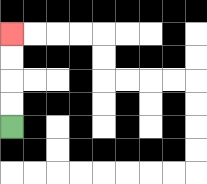{'start': '[0, 5]', 'end': '[0, 1]', 'path_directions': 'U,U,U,U', 'path_coordinates': '[[0, 5], [0, 4], [0, 3], [0, 2], [0, 1]]'}